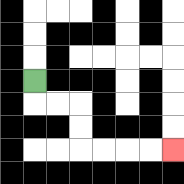{'start': '[1, 3]', 'end': '[7, 6]', 'path_directions': 'D,R,R,D,D,R,R,R,R', 'path_coordinates': '[[1, 3], [1, 4], [2, 4], [3, 4], [3, 5], [3, 6], [4, 6], [5, 6], [6, 6], [7, 6]]'}